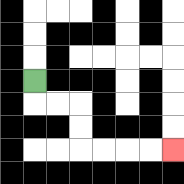{'start': '[1, 3]', 'end': '[7, 6]', 'path_directions': 'D,R,R,D,D,R,R,R,R', 'path_coordinates': '[[1, 3], [1, 4], [2, 4], [3, 4], [3, 5], [3, 6], [4, 6], [5, 6], [6, 6], [7, 6]]'}